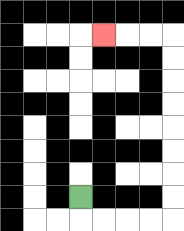{'start': '[3, 8]', 'end': '[4, 1]', 'path_directions': 'D,R,R,R,R,U,U,U,U,U,U,U,U,L,L,L', 'path_coordinates': '[[3, 8], [3, 9], [4, 9], [5, 9], [6, 9], [7, 9], [7, 8], [7, 7], [7, 6], [7, 5], [7, 4], [7, 3], [7, 2], [7, 1], [6, 1], [5, 1], [4, 1]]'}